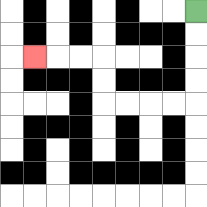{'start': '[8, 0]', 'end': '[1, 2]', 'path_directions': 'D,D,D,D,L,L,L,L,U,U,L,L,L', 'path_coordinates': '[[8, 0], [8, 1], [8, 2], [8, 3], [8, 4], [7, 4], [6, 4], [5, 4], [4, 4], [4, 3], [4, 2], [3, 2], [2, 2], [1, 2]]'}